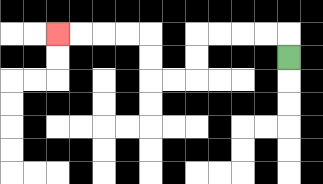{'start': '[12, 2]', 'end': '[2, 1]', 'path_directions': 'U,L,L,L,L,D,D,L,L,U,U,L,L,L,L', 'path_coordinates': '[[12, 2], [12, 1], [11, 1], [10, 1], [9, 1], [8, 1], [8, 2], [8, 3], [7, 3], [6, 3], [6, 2], [6, 1], [5, 1], [4, 1], [3, 1], [2, 1]]'}